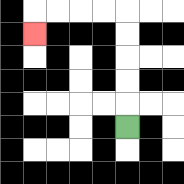{'start': '[5, 5]', 'end': '[1, 1]', 'path_directions': 'U,U,U,U,U,L,L,L,L,D', 'path_coordinates': '[[5, 5], [5, 4], [5, 3], [5, 2], [5, 1], [5, 0], [4, 0], [3, 0], [2, 0], [1, 0], [1, 1]]'}